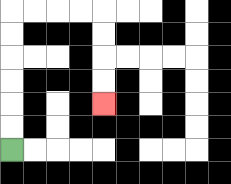{'start': '[0, 6]', 'end': '[4, 4]', 'path_directions': 'U,U,U,U,U,U,R,R,R,R,D,D,D,D', 'path_coordinates': '[[0, 6], [0, 5], [0, 4], [0, 3], [0, 2], [0, 1], [0, 0], [1, 0], [2, 0], [3, 0], [4, 0], [4, 1], [4, 2], [4, 3], [4, 4]]'}